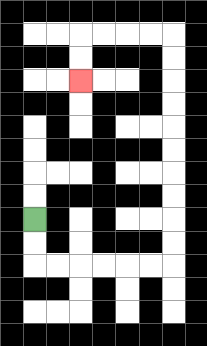{'start': '[1, 9]', 'end': '[3, 3]', 'path_directions': 'D,D,R,R,R,R,R,R,U,U,U,U,U,U,U,U,U,U,L,L,L,L,D,D', 'path_coordinates': '[[1, 9], [1, 10], [1, 11], [2, 11], [3, 11], [4, 11], [5, 11], [6, 11], [7, 11], [7, 10], [7, 9], [7, 8], [7, 7], [7, 6], [7, 5], [7, 4], [7, 3], [7, 2], [7, 1], [6, 1], [5, 1], [4, 1], [3, 1], [3, 2], [3, 3]]'}